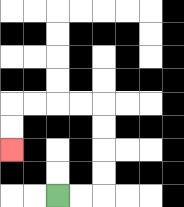{'start': '[2, 8]', 'end': '[0, 6]', 'path_directions': 'R,R,U,U,U,U,L,L,L,L,D,D', 'path_coordinates': '[[2, 8], [3, 8], [4, 8], [4, 7], [4, 6], [4, 5], [4, 4], [3, 4], [2, 4], [1, 4], [0, 4], [0, 5], [0, 6]]'}